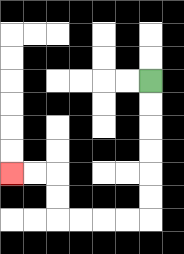{'start': '[6, 3]', 'end': '[0, 7]', 'path_directions': 'D,D,D,D,D,D,L,L,L,L,U,U,L,L', 'path_coordinates': '[[6, 3], [6, 4], [6, 5], [6, 6], [6, 7], [6, 8], [6, 9], [5, 9], [4, 9], [3, 9], [2, 9], [2, 8], [2, 7], [1, 7], [0, 7]]'}